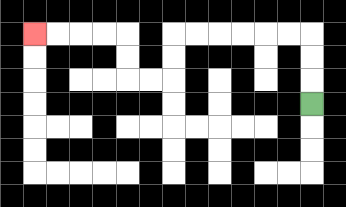{'start': '[13, 4]', 'end': '[1, 1]', 'path_directions': 'U,U,U,L,L,L,L,L,L,D,D,L,L,U,U,L,L,L,L', 'path_coordinates': '[[13, 4], [13, 3], [13, 2], [13, 1], [12, 1], [11, 1], [10, 1], [9, 1], [8, 1], [7, 1], [7, 2], [7, 3], [6, 3], [5, 3], [5, 2], [5, 1], [4, 1], [3, 1], [2, 1], [1, 1]]'}